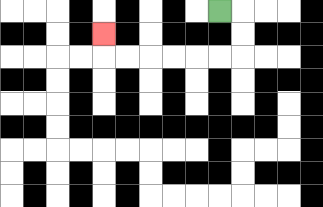{'start': '[9, 0]', 'end': '[4, 1]', 'path_directions': 'R,D,D,L,L,L,L,L,L,U', 'path_coordinates': '[[9, 0], [10, 0], [10, 1], [10, 2], [9, 2], [8, 2], [7, 2], [6, 2], [5, 2], [4, 2], [4, 1]]'}